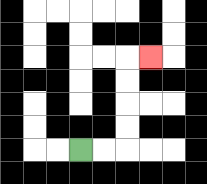{'start': '[3, 6]', 'end': '[6, 2]', 'path_directions': 'R,R,U,U,U,U,R', 'path_coordinates': '[[3, 6], [4, 6], [5, 6], [5, 5], [5, 4], [5, 3], [5, 2], [6, 2]]'}